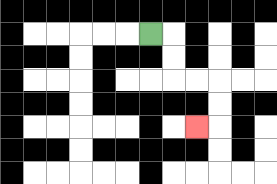{'start': '[6, 1]', 'end': '[8, 5]', 'path_directions': 'R,D,D,R,R,D,D,L', 'path_coordinates': '[[6, 1], [7, 1], [7, 2], [7, 3], [8, 3], [9, 3], [9, 4], [9, 5], [8, 5]]'}